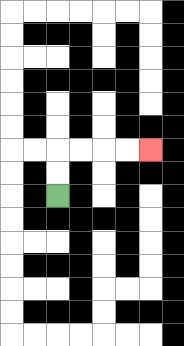{'start': '[2, 8]', 'end': '[6, 6]', 'path_directions': 'U,U,R,R,R,R', 'path_coordinates': '[[2, 8], [2, 7], [2, 6], [3, 6], [4, 6], [5, 6], [6, 6]]'}